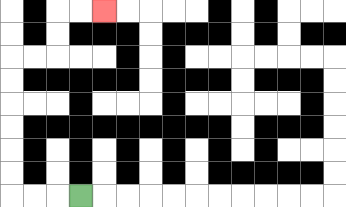{'start': '[3, 8]', 'end': '[4, 0]', 'path_directions': 'L,L,L,U,U,U,U,U,U,R,R,U,U,R,R', 'path_coordinates': '[[3, 8], [2, 8], [1, 8], [0, 8], [0, 7], [0, 6], [0, 5], [0, 4], [0, 3], [0, 2], [1, 2], [2, 2], [2, 1], [2, 0], [3, 0], [4, 0]]'}